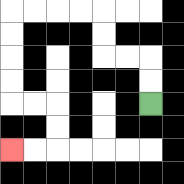{'start': '[6, 4]', 'end': '[0, 6]', 'path_directions': 'U,U,L,L,U,U,L,L,L,L,D,D,D,D,R,R,D,D,L,L', 'path_coordinates': '[[6, 4], [6, 3], [6, 2], [5, 2], [4, 2], [4, 1], [4, 0], [3, 0], [2, 0], [1, 0], [0, 0], [0, 1], [0, 2], [0, 3], [0, 4], [1, 4], [2, 4], [2, 5], [2, 6], [1, 6], [0, 6]]'}